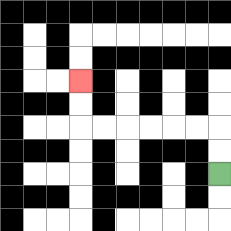{'start': '[9, 7]', 'end': '[3, 3]', 'path_directions': 'U,U,L,L,L,L,L,L,U,U', 'path_coordinates': '[[9, 7], [9, 6], [9, 5], [8, 5], [7, 5], [6, 5], [5, 5], [4, 5], [3, 5], [3, 4], [3, 3]]'}